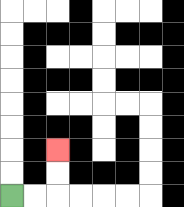{'start': '[0, 8]', 'end': '[2, 6]', 'path_directions': 'R,R,U,U', 'path_coordinates': '[[0, 8], [1, 8], [2, 8], [2, 7], [2, 6]]'}